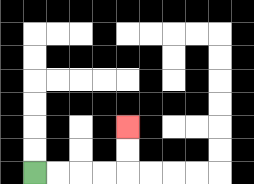{'start': '[1, 7]', 'end': '[5, 5]', 'path_directions': 'R,R,R,R,U,U', 'path_coordinates': '[[1, 7], [2, 7], [3, 7], [4, 7], [5, 7], [5, 6], [5, 5]]'}